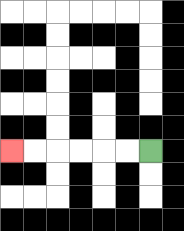{'start': '[6, 6]', 'end': '[0, 6]', 'path_directions': 'L,L,L,L,L,L', 'path_coordinates': '[[6, 6], [5, 6], [4, 6], [3, 6], [2, 6], [1, 6], [0, 6]]'}